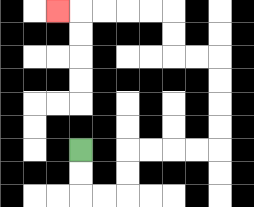{'start': '[3, 6]', 'end': '[2, 0]', 'path_directions': 'D,D,R,R,U,U,R,R,R,R,U,U,U,U,L,L,U,U,L,L,L,L,L', 'path_coordinates': '[[3, 6], [3, 7], [3, 8], [4, 8], [5, 8], [5, 7], [5, 6], [6, 6], [7, 6], [8, 6], [9, 6], [9, 5], [9, 4], [9, 3], [9, 2], [8, 2], [7, 2], [7, 1], [7, 0], [6, 0], [5, 0], [4, 0], [3, 0], [2, 0]]'}